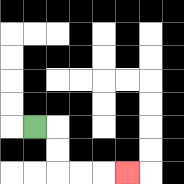{'start': '[1, 5]', 'end': '[5, 7]', 'path_directions': 'R,D,D,R,R,R', 'path_coordinates': '[[1, 5], [2, 5], [2, 6], [2, 7], [3, 7], [4, 7], [5, 7]]'}